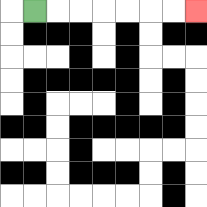{'start': '[1, 0]', 'end': '[8, 0]', 'path_directions': 'R,R,R,R,R,R,R', 'path_coordinates': '[[1, 0], [2, 0], [3, 0], [4, 0], [5, 0], [6, 0], [7, 0], [8, 0]]'}